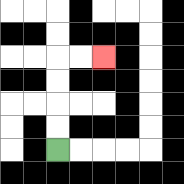{'start': '[2, 6]', 'end': '[4, 2]', 'path_directions': 'U,U,U,U,R,R', 'path_coordinates': '[[2, 6], [2, 5], [2, 4], [2, 3], [2, 2], [3, 2], [4, 2]]'}